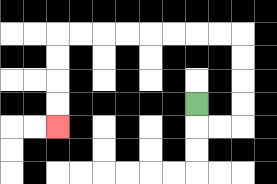{'start': '[8, 4]', 'end': '[2, 5]', 'path_directions': 'D,R,R,U,U,U,U,L,L,L,L,L,L,L,L,D,D,D,D', 'path_coordinates': '[[8, 4], [8, 5], [9, 5], [10, 5], [10, 4], [10, 3], [10, 2], [10, 1], [9, 1], [8, 1], [7, 1], [6, 1], [5, 1], [4, 1], [3, 1], [2, 1], [2, 2], [2, 3], [2, 4], [2, 5]]'}